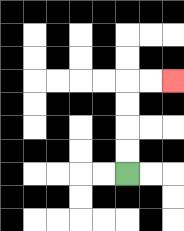{'start': '[5, 7]', 'end': '[7, 3]', 'path_directions': 'U,U,U,U,R,R', 'path_coordinates': '[[5, 7], [5, 6], [5, 5], [5, 4], [5, 3], [6, 3], [7, 3]]'}